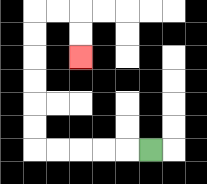{'start': '[6, 6]', 'end': '[3, 2]', 'path_directions': 'L,L,L,L,L,U,U,U,U,U,U,R,R,D,D', 'path_coordinates': '[[6, 6], [5, 6], [4, 6], [3, 6], [2, 6], [1, 6], [1, 5], [1, 4], [1, 3], [1, 2], [1, 1], [1, 0], [2, 0], [3, 0], [3, 1], [3, 2]]'}